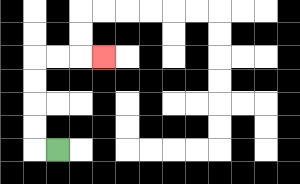{'start': '[2, 6]', 'end': '[4, 2]', 'path_directions': 'L,U,U,U,U,R,R,R', 'path_coordinates': '[[2, 6], [1, 6], [1, 5], [1, 4], [1, 3], [1, 2], [2, 2], [3, 2], [4, 2]]'}